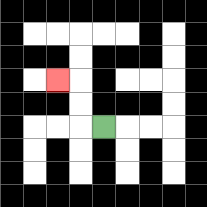{'start': '[4, 5]', 'end': '[2, 3]', 'path_directions': 'L,U,U,L', 'path_coordinates': '[[4, 5], [3, 5], [3, 4], [3, 3], [2, 3]]'}